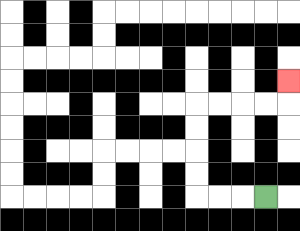{'start': '[11, 8]', 'end': '[12, 3]', 'path_directions': 'L,L,L,U,U,U,U,R,R,R,R,U', 'path_coordinates': '[[11, 8], [10, 8], [9, 8], [8, 8], [8, 7], [8, 6], [8, 5], [8, 4], [9, 4], [10, 4], [11, 4], [12, 4], [12, 3]]'}